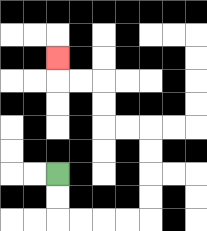{'start': '[2, 7]', 'end': '[2, 2]', 'path_directions': 'D,D,R,R,R,R,U,U,U,U,L,L,U,U,L,L,U', 'path_coordinates': '[[2, 7], [2, 8], [2, 9], [3, 9], [4, 9], [5, 9], [6, 9], [6, 8], [6, 7], [6, 6], [6, 5], [5, 5], [4, 5], [4, 4], [4, 3], [3, 3], [2, 3], [2, 2]]'}